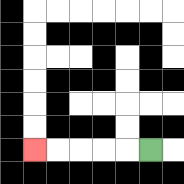{'start': '[6, 6]', 'end': '[1, 6]', 'path_directions': 'L,L,L,L,L', 'path_coordinates': '[[6, 6], [5, 6], [4, 6], [3, 6], [2, 6], [1, 6]]'}